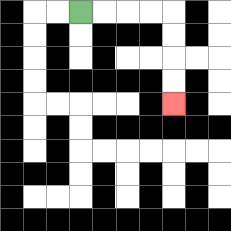{'start': '[3, 0]', 'end': '[7, 4]', 'path_directions': 'R,R,R,R,D,D,D,D', 'path_coordinates': '[[3, 0], [4, 0], [5, 0], [6, 0], [7, 0], [7, 1], [7, 2], [7, 3], [7, 4]]'}